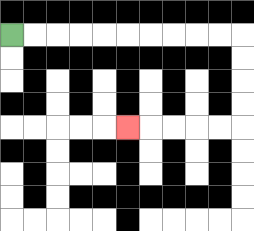{'start': '[0, 1]', 'end': '[5, 5]', 'path_directions': 'R,R,R,R,R,R,R,R,R,R,D,D,D,D,L,L,L,L,L', 'path_coordinates': '[[0, 1], [1, 1], [2, 1], [3, 1], [4, 1], [5, 1], [6, 1], [7, 1], [8, 1], [9, 1], [10, 1], [10, 2], [10, 3], [10, 4], [10, 5], [9, 5], [8, 5], [7, 5], [6, 5], [5, 5]]'}